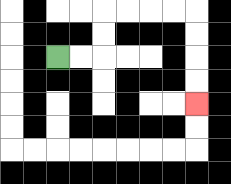{'start': '[2, 2]', 'end': '[8, 4]', 'path_directions': 'R,R,U,U,R,R,R,R,D,D,D,D', 'path_coordinates': '[[2, 2], [3, 2], [4, 2], [4, 1], [4, 0], [5, 0], [6, 0], [7, 0], [8, 0], [8, 1], [8, 2], [8, 3], [8, 4]]'}